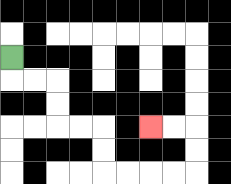{'start': '[0, 2]', 'end': '[6, 5]', 'path_directions': 'D,R,R,D,D,R,R,D,D,R,R,R,R,U,U,L,L', 'path_coordinates': '[[0, 2], [0, 3], [1, 3], [2, 3], [2, 4], [2, 5], [3, 5], [4, 5], [4, 6], [4, 7], [5, 7], [6, 7], [7, 7], [8, 7], [8, 6], [8, 5], [7, 5], [6, 5]]'}